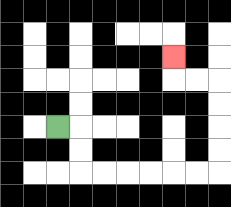{'start': '[2, 5]', 'end': '[7, 2]', 'path_directions': 'R,D,D,R,R,R,R,R,R,U,U,U,U,L,L,U', 'path_coordinates': '[[2, 5], [3, 5], [3, 6], [3, 7], [4, 7], [5, 7], [6, 7], [7, 7], [8, 7], [9, 7], [9, 6], [9, 5], [9, 4], [9, 3], [8, 3], [7, 3], [7, 2]]'}